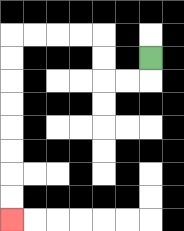{'start': '[6, 2]', 'end': '[0, 9]', 'path_directions': 'D,L,L,U,U,L,L,L,L,D,D,D,D,D,D,D,D', 'path_coordinates': '[[6, 2], [6, 3], [5, 3], [4, 3], [4, 2], [4, 1], [3, 1], [2, 1], [1, 1], [0, 1], [0, 2], [0, 3], [0, 4], [0, 5], [0, 6], [0, 7], [0, 8], [0, 9]]'}